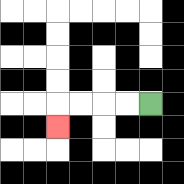{'start': '[6, 4]', 'end': '[2, 5]', 'path_directions': 'L,L,L,L,D', 'path_coordinates': '[[6, 4], [5, 4], [4, 4], [3, 4], [2, 4], [2, 5]]'}